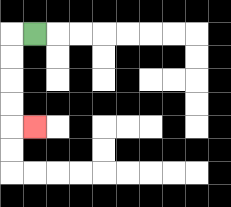{'start': '[1, 1]', 'end': '[1, 5]', 'path_directions': 'L,D,D,D,D,R', 'path_coordinates': '[[1, 1], [0, 1], [0, 2], [0, 3], [0, 4], [0, 5], [1, 5]]'}